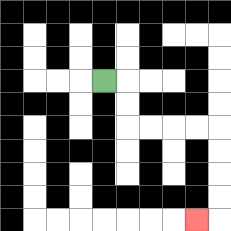{'start': '[4, 3]', 'end': '[8, 9]', 'path_directions': 'R,D,D,R,R,R,R,D,D,D,D,L', 'path_coordinates': '[[4, 3], [5, 3], [5, 4], [5, 5], [6, 5], [7, 5], [8, 5], [9, 5], [9, 6], [9, 7], [9, 8], [9, 9], [8, 9]]'}